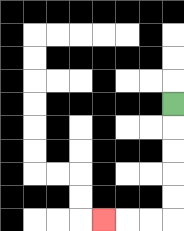{'start': '[7, 4]', 'end': '[4, 9]', 'path_directions': 'D,D,D,D,D,L,L,L', 'path_coordinates': '[[7, 4], [7, 5], [7, 6], [7, 7], [7, 8], [7, 9], [6, 9], [5, 9], [4, 9]]'}